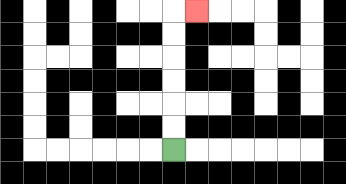{'start': '[7, 6]', 'end': '[8, 0]', 'path_directions': 'U,U,U,U,U,U,R', 'path_coordinates': '[[7, 6], [7, 5], [7, 4], [7, 3], [7, 2], [7, 1], [7, 0], [8, 0]]'}